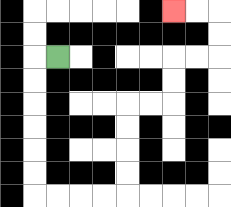{'start': '[2, 2]', 'end': '[7, 0]', 'path_directions': 'L,D,D,D,D,D,D,R,R,R,R,U,U,U,U,R,R,U,U,R,R,U,U,L,L', 'path_coordinates': '[[2, 2], [1, 2], [1, 3], [1, 4], [1, 5], [1, 6], [1, 7], [1, 8], [2, 8], [3, 8], [4, 8], [5, 8], [5, 7], [5, 6], [5, 5], [5, 4], [6, 4], [7, 4], [7, 3], [7, 2], [8, 2], [9, 2], [9, 1], [9, 0], [8, 0], [7, 0]]'}